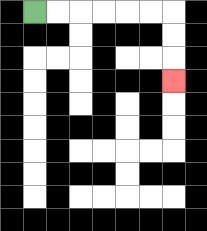{'start': '[1, 0]', 'end': '[7, 3]', 'path_directions': 'R,R,R,R,R,R,D,D,D', 'path_coordinates': '[[1, 0], [2, 0], [3, 0], [4, 0], [5, 0], [6, 0], [7, 0], [7, 1], [7, 2], [7, 3]]'}